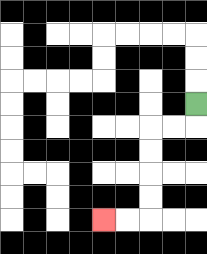{'start': '[8, 4]', 'end': '[4, 9]', 'path_directions': 'D,L,L,D,D,D,D,L,L', 'path_coordinates': '[[8, 4], [8, 5], [7, 5], [6, 5], [6, 6], [6, 7], [6, 8], [6, 9], [5, 9], [4, 9]]'}